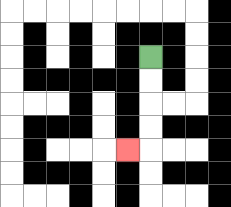{'start': '[6, 2]', 'end': '[5, 6]', 'path_directions': 'D,D,D,D,L', 'path_coordinates': '[[6, 2], [6, 3], [6, 4], [6, 5], [6, 6], [5, 6]]'}